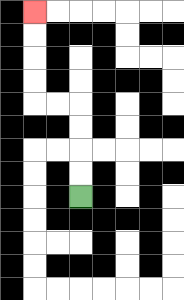{'start': '[3, 8]', 'end': '[1, 0]', 'path_directions': 'U,U,U,U,L,L,U,U,U,U', 'path_coordinates': '[[3, 8], [3, 7], [3, 6], [3, 5], [3, 4], [2, 4], [1, 4], [1, 3], [1, 2], [1, 1], [1, 0]]'}